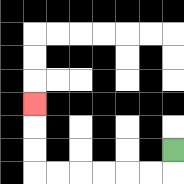{'start': '[7, 6]', 'end': '[1, 4]', 'path_directions': 'D,L,L,L,L,L,L,U,U,U', 'path_coordinates': '[[7, 6], [7, 7], [6, 7], [5, 7], [4, 7], [3, 7], [2, 7], [1, 7], [1, 6], [1, 5], [1, 4]]'}